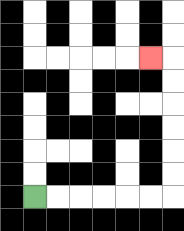{'start': '[1, 8]', 'end': '[6, 2]', 'path_directions': 'R,R,R,R,R,R,U,U,U,U,U,U,L', 'path_coordinates': '[[1, 8], [2, 8], [3, 8], [4, 8], [5, 8], [6, 8], [7, 8], [7, 7], [7, 6], [7, 5], [7, 4], [7, 3], [7, 2], [6, 2]]'}